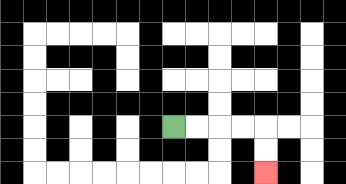{'start': '[7, 5]', 'end': '[11, 7]', 'path_directions': 'R,R,R,R,D,D', 'path_coordinates': '[[7, 5], [8, 5], [9, 5], [10, 5], [11, 5], [11, 6], [11, 7]]'}